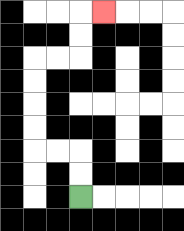{'start': '[3, 8]', 'end': '[4, 0]', 'path_directions': 'U,U,L,L,U,U,U,U,R,R,U,U,R', 'path_coordinates': '[[3, 8], [3, 7], [3, 6], [2, 6], [1, 6], [1, 5], [1, 4], [1, 3], [1, 2], [2, 2], [3, 2], [3, 1], [3, 0], [4, 0]]'}